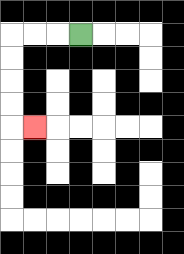{'start': '[3, 1]', 'end': '[1, 5]', 'path_directions': 'L,L,L,D,D,D,D,R', 'path_coordinates': '[[3, 1], [2, 1], [1, 1], [0, 1], [0, 2], [0, 3], [0, 4], [0, 5], [1, 5]]'}